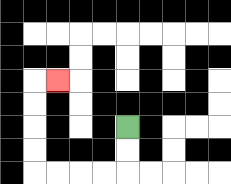{'start': '[5, 5]', 'end': '[2, 3]', 'path_directions': 'D,D,L,L,L,L,U,U,U,U,R', 'path_coordinates': '[[5, 5], [5, 6], [5, 7], [4, 7], [3, 7], [2, 7], [1, 7], [1, 6], [1, 5], [1, 4], [1, 3], [2, 3]]'}